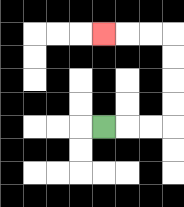{'start': '[4, 5]', 'end': '[4, 1]', 'path_directions': 'R,R,R,U,U,U,U,L,L,L', 'path_coordinates': '[[4, 5], [5, 5], [6, 5], [7, 5], [7, 4], [7, 3], [7, 2], [7, 1], [6, 1], [5, 1], [4, 1]]'}